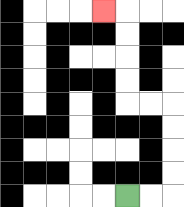{'start': '[5, 8]', 'end': '[4, 0]', 'path_directions': 'R,R,U,U,U,U,L,L,U,U,U,U,L', 'path_coordinates': '[[5, 8], [6, 8], [7, 8], [7, 7], [7, 6], [7, 5], [7, 4], [6, 4], [5, 4], [5, 3], [5, 2], [5, 1], [5, 0], [4, 0]]'}